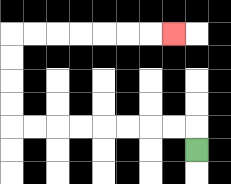{'start': '[8, 6]', 'end': '[7, 1]', 'path_directions': 'U,L,L,L,L,L,L,L,L,U,U,U,U,R,R,R,R,R,R,R', 'path_coordinates': '[[8, 6], [8, 5], [7, 5], [6, 5], [5, 5], [4, 5], [3, 5], [2, 5], [1, 5], [0, 5], [0, 4], [0, 3], [0, 2], [0, 1], [1, 1], [2, 1], [3, 1], [4, 1], [5, 1], [6, 1], [7, 1]]'}